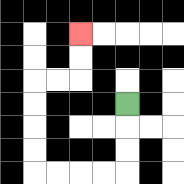{'start': '[5, 4]', 'end': '[3, 1]', 'path_directions': 'D,D,D,L,L,L,L,U,U,U,U,R,R,U,U', 'path_coordinates': '[[5, 4], [5, 5], [5, 6], [5, 7], [4, 7], [3, 7], [2, 7], [1, 7], [1, 6], [1, 5], [1, 4], [1, 3], [2, 3], [3, 3], [3, 2], [3, 1]]'}